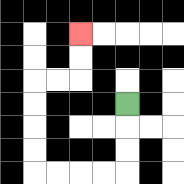{'start': '[5, 4]', 'end': '[3, 1]', 'path_directions': 'D,D,D,L,L,L,L,U,U,U,U,R,R,U,U', 'path_coordinates': '[[5, 4], [5, 5], [5, 6], [5, 7], [4, 7], [3, 7], [2, 7], [1, 7], [1, 6], [1, 5], [1, 4], [1, 3], [2, 3], [3, 3], [3, 2], [3, 1]]'}